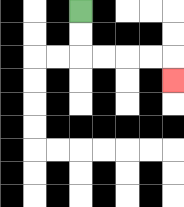{'start': '[3, 0]', 'end': '[7, 3]', 'path_directions': 'D,D,R,R,R,R,D', 'path_coordinates': '[[3, 0], [3, 1], [3, 2], [4, 2], [5, 2], [6, 2], [7, 2], [7, 3]]'}